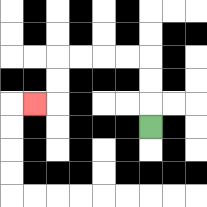{'start': '[6, 5]', 'end': '[1, 4]', 'path_directions': 'U,U,U,L,L,L,L,D,D,L', 'path_coordinates': '[[6, 5], [6, 4], [6, 3], [6, 2], [5, 2], [4, 2], [3, 2], [2, 2], [2, 3], [2, 4], [1, 4]]'}